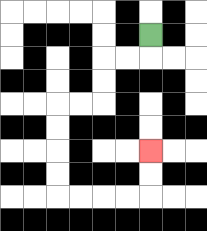{'start': '[6, 1]', 'end': '[6, 6]', 'path_directions': 'D,L,L,D,D,L,L,D,D,D,D,R,R,R,R,U,U', 'path_coordinates': '[[6, 1], [6, 2], [5, 2], [4, 2], [4, 3], [4, 4], [3, 4], [2, 4], [2, 5], [2, 6], [2, 7], [2, 8], [3, 8], [4, 8], [5, 8], [6, 8], [6, 7], [6, 6]]'}